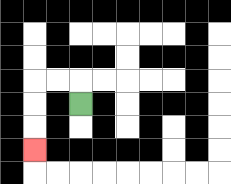{'start': '[3, 4]', 'end': '[1, 6]', 'path_directions': 'U,L,L,D,D,D', 'path_coordinates': '[[3, 4], [3, 3], [2, 3], [1, 3], [1, 4], [1, 5], [1, 6]]'}